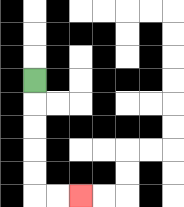{'start': '[1, 3]', 'end': '[3, 8]', 'path_directions': 'D,D,D,D,D,R,R', 'path_coordinates': '[[1, 3], [1, 4], [1, 5], [1, 6], [1, 7], [1, 8], [2, 8], [3, 8]]'}